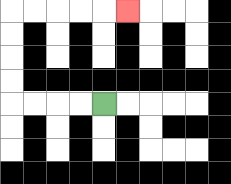{'start': '[4, 4]', 'end': '[5, 0]', 'path_directions': 'L,L,L,L,U,U,U,U,R,R,R,R,R', 'path_coordinates': '[[4, 4], [3, 4], [2, 4], [1, 4], [0, 4], [0, 3], [0, 2], [0, 1], [0, 0], [1, 0], [2, 0], [3, 0], [4, 0], [5, 0]]'}